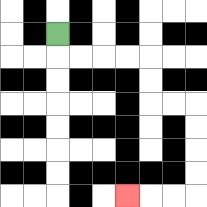{'start': '[2, 1]', 'end': '[5, 8]', 'path_directions': 'D,R,R,R,R,D,D,R,R,D,D,D,D,L,L,L', 'path_coordinates': '[[2, 1], [2, 2], [3, 2], [4, 2], [5, 2], [6, 2], [6, 3], [6, 4], [7, 4], [8, 4], [8, 5], [8, 6], [8, 7], [8, 8], [7, 8], [6, 8], [5, 8]]'}